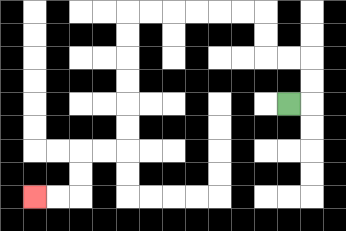{'start': '[12, 4]', 'end': '[1, 8]', 'path_directions': 'R,U,U,L,L,U,U,L,L,L,L,L,L,D,D,D,D,D,D,L,L,D,D,L,L', 'path_coordinates': '[[12, 4], [13, 4], [13, 3], [13, 2], [12, 2], [11, 2], [11, 1], [11, 0], [10, 0], [9, 0], [8, 0], [7, 0], [6, 0], [5, 0], [5, 1], [5, 2], [5, 3], [5, 4], [5, 5], [5, 6], [4, 6], [3, 6], [3, 7], [3, 8], [2, 8], [1, 8]]'}